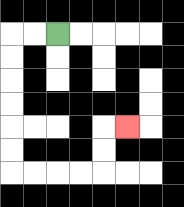{'start': '[2, 1]', 'end': '[5, 5]', 'path_directions': 'L,L,D,D,D,D,D,D,R,R,R,R,U,U,R', 'path_coordinates': '[[2, 1], [1, 1], [0, 1], [0, 2], [0, 3], [0, 4], [0, 5], [0, 6], [0, 7], [1, 7], [2, 7], [3, 7], [4, 7], [4, 6], [4, 5], [5, 5]]'}